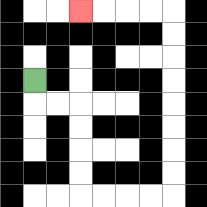{'start': '[1, 3]', 'end': '[3, 0]', 'path_directions': 'D,R,R,D,D,D,D,R,R,R,R,U,U,U,U,U,U,U,U,L,L,L,L', 'path_coordinates': '[[1, 3], [1, 4], [2, 4], [3, 4], [3, 5], [3, 6], [3, 7], [3, 8], [4, 8], [5, 8], [6, 8], [7, 8], [7, 7], [7, 6], [7, 5], [7, 4], [7, 3], [7, 2], [7, 1], [7, 0], [6, 0], [5, 0], [4, 0], [3, 0]]'}